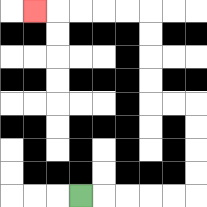{'start': '[3, 8]', 'end': '[1, 0]', 'path_directions': 'R,R,R,R,R,U,U,U,U,L,L,U,U,U,U,L,L,L,L,L', 'path_coordinates': '[[3, 8], [4, 8], [5, 8], [6, 8], [7, 8], [8, 8], [8, 7], [8, 6], [8, 5], [8, 4], [7, 4], [6, 4], [6, 3], [6, 2], [6, 1], [6, 0], [5, 0], [4, 0], [3, 0], [2, 0], [1, 0]]'}